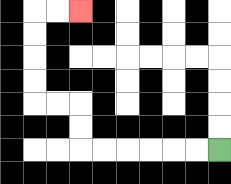{'start': '[9, 6]', 'end': '[3, 0]', 'path_directions': 'L,L,L,L,L,L,U,U,L,L,U,U,U,U,R,R', 'path_coordinates': '[[9, 6], [8, 6], [7, 6], [6, 6], [5, 6], [4, 6], [3, 6], [3, 5], [3, 4], [2, 4], [1, 4], [1, 3], [1, 2], [1, 1], [1, 0], [2, 0], [3, 0]]'}